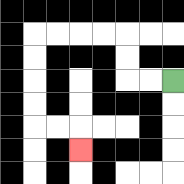{'start': '[7, 3]', 'end': '[3, 6]', 'path_directions': 'L,L,U,U,L,L,L,L,D,D,D,D,R,R,D', 'path_coordinates': '[[7, 3], [6, 3], [5, 3], [5, 2], [5, 1], [4, 1], [3, 1], [2, 1], [1, 1], [1, 2], [1, 3], [1, 4], [1, 5], [2, 5], [3, 5], [3, 6]]'}